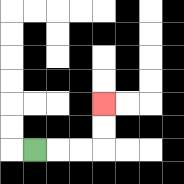{'start': '[1, 6]', 'end': '[4, 4]', 'path_directions': 'R,R,R,U,U', 'path_coordinates': '[[1, 6], [2, 6], [3, 6], [4, 6], [4, 5], [4, 4]]'}